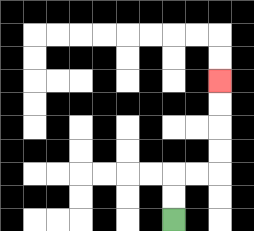{'start': '[7, 9]', 'end': '[9, 3]', 'path_directions': 'U,U,R,R,U,U,U,U', 'path_coordinates': '[[7, 9], [7, 8], [7, 7], [8, 7], [9, 7], [9, 6], [9, 5], [9, 4], [9, 3]]'}